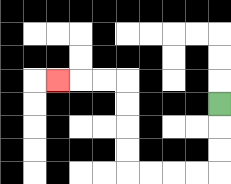{'start': '[9, 4]', 'end': '[2, 3]', 'path_directions': 'D,D,D,L,L,L,L,U,U,U,U,L,L,L', 'path_coordinates': '[[9, 4], [9, 5], [9, 6], [9, 7], [8, 7], [7, 7], [6, 7], [5, 7], [5, 6], [5, 5], [5, 4], [5, 3], [4, 3], [3, 3], [2, 3]]'}